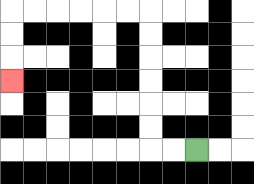{'start': '[8, 6]', 'end': '[0, 3]', 'path_directions': 'L,L,U,U,U,U,U,U,L,L,L,L,L,L,D,D,D', 'path_coordinates': '[[8, 6], [7, 6], [6, 6], [6, 5], [6, 4], [6, 3], [6, 2], [6, 1], [6, 0], [5, 0], [4, 0], [3, 0], [2, 0], [1, 0], [0, 0], [0, 1], [0, 2], [0, 3]]'}